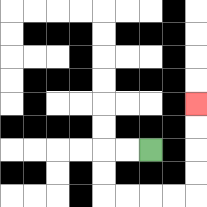{'start': '[6, 6]', 'end': '[8, 4]', 'path_directions': 'L,L,D,D,R,R,R,R,U,U,U,U', 'path_coordinates': '[[6, 6], [5, 6], [4, 6], [4, 7], [4, 8], [5, 8], [6, 8], [7, 8], [8, 8], [8, 7], [8, 6], [8, 5], [8, 4]]'}